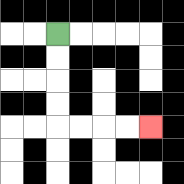{'start': '[2, 1]', 'end': '[6, 5]', 'path_directions': 'D,D,D,D,R,R,R,R', 'path_coordinates': '[[2, 1], [2, 2], [2, 3], [2, 4], [2, 5], [3, 5], [4, 5], [5, 5], [6, 5]]'}